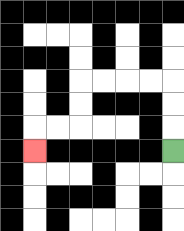{'start': '[7, 6]', 'end': '[1, 6]', 'path_directions': 'U,U,U,L,L,L,L,D,D,L,L,D', 'path_coordinates': '[[7, 6], [7, 5], [7, 4], [7, 3], [6, 3], [5, 3], [4, 3], [3, 3], [3, 4], [3, 5], [2, 5], [1, 5], [1, 6]]'}